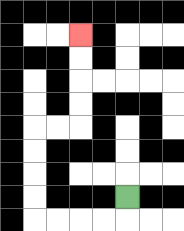{'start': '[5, 8]', 'end': '[3, 1]', 'path_directions': 'D,L,L,L,L,U,U,U,U,R,R,U,U,U,U', 'path_coordinates': '[[5, 8], [5, 9], [4, 9], [3, 9], [2, 9], [1, 9], [1, 8], [1, 7], [1, 6], [1, 5], [2, 5], [3, 5], [3, 4], [3, 3], [3, 2], [3, 1]]'}